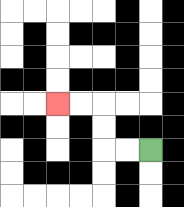{'start': '[6, 6]', 'end': '[2, 4]', 'path_directions': 'L,L,U,U,L,L', 'path_coordinates': '[[6, 6], [5, 6], [4, 6], [4, 5], [4, 4], [3, 4], [2, 4]]'}